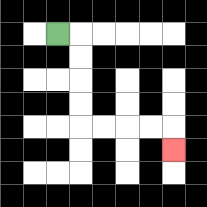{'start': '[2, 1]', 'end': '[7, 6]', 'path_directions': 'R,D,D,D,D,R,R,R,R,D', 'path_coordinates': '[[2, 1], [3, 1], [3, 2], [3, 3], [3, 4], [3, 5], [4, 5], [5, 5], [6, 5], [7, 5], [7, 6]]'}